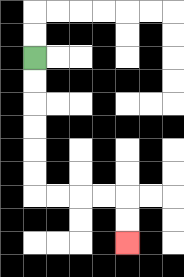{'start': '[1, 2]', 'end': '[5, 10]', 'path_directions': 'D,D,D,D,D,D,R,R,R,R,D,D', 'path_coordinates': '[[1, 2], [1, 3], [1, 4], [1, 5], [1, 6], [1, 7], [1, 8], [2, 8], [3, 8], [4, 8], [5, 8], [5, 9], [5, 10]]'}